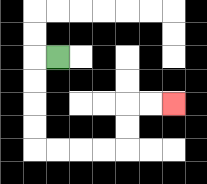{'start': '[2, 2]', 'end': '[7, 4]', 'path_directions': 'L,D,D,D,D,R,R,R,R,U,U,R,R', 'path_coordinates': '[[2, 2], [1, 2], [1, 3], [1, 4], [1, 5], [1, 6], [2, 6], [3, 6], [4, 6], [5, 6], [5, 5], [5, 4], [6, 4], [7, 4]]'}